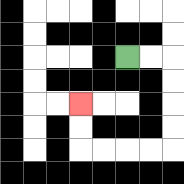{'start': '[5, 2]', 'end': '[3, 4]', 'path_directions': 'R,R,D,D,D,D,L,L,L,L,U,U', 'path_coordinates': '[[5, 2], [6, 2], [7, 2], [7, 3], [7, 4], [7, 5], [7, 6], [6, 6], [5, 6], [4, 6], [3, 6], [3, 5], [3, 4]]'}